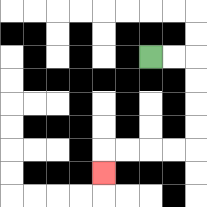{'start': '[6, 2]', 'end': '[4, 7]', 'path_directions': 'R,R,D,D,D,D,L,L,L,L,D', 'path_coordinates': '[[6, 2], [7, 2], [8, 2], [8, 3], [8, 4], [8, 5], [8, 6], [7, 6], [6, 6], [5, 6], [4, 6], [4, 7]]'}